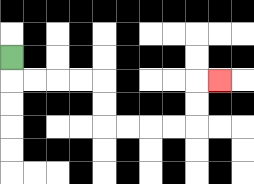{'start': '[0, 2]', 'end': '[9, 3]', 'path_directions': 'D,R,R,R,R,D,D,R,R,R,R,U,U,R', 'path_coordinates': '[[0, 2], [0, 3], [1, 3], [2, 3], [3, 3], [4, 3], [4, 4], [4, 5], [5, 5], [6, 5], [7, 5], [8, 5], [8, 4], [8, 3], [9, 3]]'}